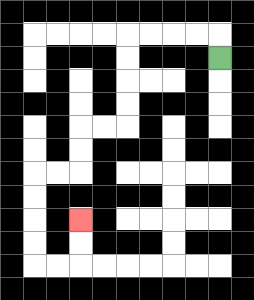{'start': '[9, 2]', 'end': '[3, 9]', 'path_directions': 'U,L,L,L,L,D,D,D,D,L,L,D,D,L,L,D,D,D,D,R,R,U,U', 'path_coordinates': '[[9, 2], [9, 1], [8, 1], [7, 1], [6, 1], [5, 1], [5, 2], [5, 3], [5, 4], [5, 5], [4, 5], [3, 5], [3, 6], [3, 7], [2, 7], [1, 7], [1, 8], [1, 9], [1, 10], [1, 11], [2, 11], [3, 11], [3, 10], [3, 9]]'}